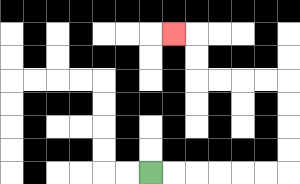{'start': '[6, 7]', 'end': '[7, 1]', 'path_directions': 'R,R,R,R,R,R,U,U,U,U,L,L,L,L,U,U,L', 'path_coordinates': '[[6, 7], [7, 7], [8, 7], [9, 7], [10, 7], [11, 7], [12, 7], [12, 6], [12, 5], [12, 4], [12, 3], [11, 3], [10, 3], [9, 3], [8, 3], [8, 2], [8, 1], [7, 1]]'}